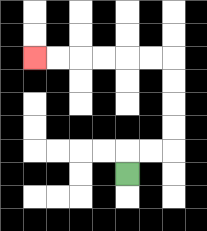{'start': '[5, 7]', 'end': '[1, 2]', 'path_directions': 'U,R,R,U,U,U,U,L,L,L,L,L,L', 'path_coordinates': '[[5, 7], [5, 6], [6, 6], [7, 6], [7, 5], [7, 4], [7, 3], [7, 2], [6, 2], [5, 2], [4, 2], [3, 2], [2, 2], [1, 2]]'}